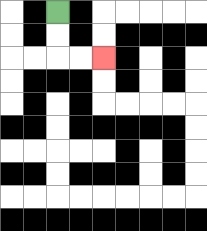{'start': '[2, 0]', 'end': '[4, 2]', 'path_directions': 'D,D,R,R', 'path_coordinates': '[[2, 0], [2, 1], [2, 2], [3, 2], [4, 2]]'}